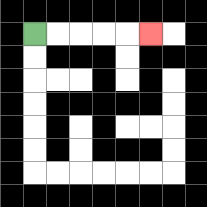{'start': '[1, 1]', 'end': '[6, 1]', 'path_directions': 'R,R,R,R,R', 'path_coordinates': '[[1, 1], [2, 1], [3, 1], [4, 1], [5, 1], [6, 1]]'}